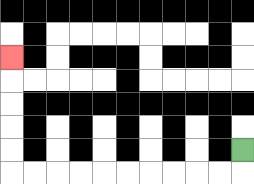{'start': '[10, 6]', 'end': '[0, 2]', 'path_directions': 'D,L,L,L,L,L,L,L,L,L,L,U,U,U,U,U', 'path_coordinates': '[[10, 6], [10, 7], [9, 7], [8, 7], [7, 7], [6, 7], [5, 7], [4, 7], [3, 7], [2, 7], [1, 7], [0, 7], [0, 6], [0, 5], [0, 4], [0, 3], [0, 2]]'}